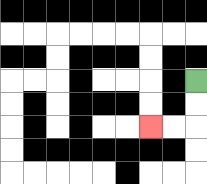{'start': '[8, 3]', 'end': '[6, 5]', 'path_directions': 'D,D,L,L', 'path_coordinates': '[[8, 3], [8, 4], [8, 5], [7, 5], [6, 5]]'}